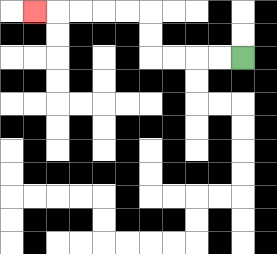{'start': '[10, 2]', 'end': '[1, 0]', 'path_directions': 'L,L,L,L,U,U,L,L,L,L,L', 'path_coordinates': '[[10, 2], [9, 2], [8, 2], [7, 2], [6, 2], [6, 1], [6, 0], [5, 0], [4, 0], [3, 0], [2, 0], [1, 0]]'}